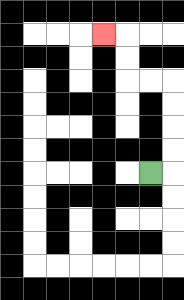{'start': '[6, 7]', 'end': '[4, 1]', 'path_directions': 'R,U,U,U,U,L,L,U,U,L', 'path_coordinates': '[[6, 7], [7, 7], [7, 6], [7, 5], [7, 4], [7, 3], [6, 3], [5, 3], [5, 2], [5, 1], [4, 1]]'}